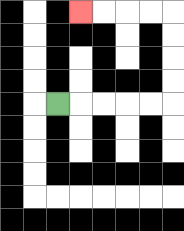{'start': '[2, 4]', 'end': '[3, 0]', 'path_directions': 'R,R,R,R,R,U,U,U,U,L,L,L,L', 'path_coordinates': '[[2, 4], [3, 4], [4, 4], [5, 4], [6, 4], [7, 4], [7, 3], [7, 2], [7, 1], [7, 0], [6, 0], [5, 0], [4, 0], [3, 0]]'}